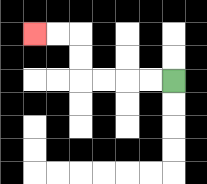{'start': '[7, 3]', 'end': '[1, 1]', 'path_directions': 'L,L,L,L,U,U,L,L', 'path_coordinates': '[[7, 3], [6, 3], [5, 3], [4, 3], [3, 3], [3, 2], [3, 1], [2, 1], [1, 1]]'}